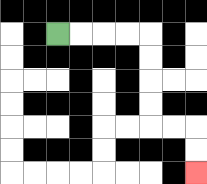{'start': '[2, 1]', 'end': '[8, 7]', 'path_directions': 'R,R,R,R,D,D,D,D,R,R,D,D', 'path_coordinates': '[[2, 1], [3, 1], [4, 1], [5, 1], [6, 1], [6, 2], [6, 3], [6, 4], [6, 5], [7, 5], [8, 5], [8, 6], [8, 7]]'}